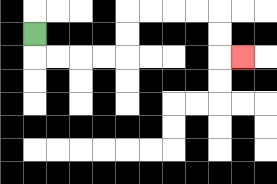{'start': '[1, 1]', 'end': '[10, 2]', 'path_directions': 'D,R,R,R,R,U,U,R,R,R,R,D,D,R', 'path_coordinates': '[[1, 1], [1, 2], [2, 2], [3, 2], [4, 2], [5, 2], [5, 1], [5, 0], [6, 0], [7, 0], [8, 0], [9, 0], [9, 1], [9, 2], [10, 2]]'}